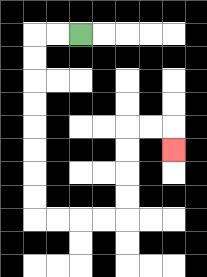{'start': '[3, 1]', 'end': '[7, 6]', 'path_directions': 'L,L,D,D,D,D,D,D,D,D,R,R,R,R,U,U,U,U,R,R,D', 'path_coordinates': '[[3, 1], [2, 1], [1, 1], [1, 2], [1, 3], [1, 4], [1, 5], [1, 6], [1, 7], [1, 8], [1, 9], [2, 9], [3, 9], [4, 9], [5, 9], [5, 8], [5, 7], [5, 6], [5, 5], [6, 5], [7, 5], [7, 6]]'}